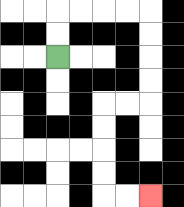{'start': '[2, 2]', 'end': '[6, 8]', 'path_directions': 'U,U,R,R,R,R,D,D,D,D,L,L,D,D,D,D,R,R', 'path_coordinates': '[[2, 2], [2, 1], [2, 0], [3, 0], [4, 0], [5, 0], [6, 0], [6, 1], [6, 2], [6, 3], [6, 4], [5, 4], [4, 4], [4, 5], [4, 6], [4, 7], [4, 8], [5, 8], [6, 8]]'}